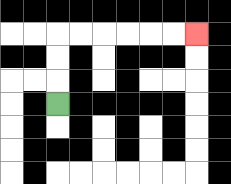{'start': '[2, 4]', 'end': '[8, 1]', 'path_directions': 'U,U,U,R,R,R,R,R,R', 'path_coordinates': '[[2, 4], [2, 3], [2, 2], [2, 1], [3, 1], [4, 1], [5, 1], [6, 1], [7, 1], [8, 1]]'}